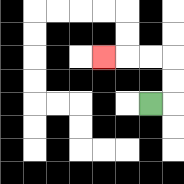{'start': '[6, 4]', 'end': '[4, 2]', 'path_directions': 'R,U,U,L,L,L', 'path_coordinates': '[[6, 4], [7, 4], [7, 3], [7, 2], [6, 2], [5, 2], [4, 2]]'}